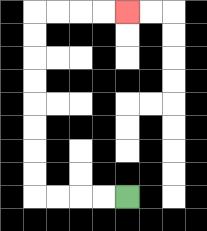{'start': '[5, 8]', 'end': '[5, 0]', 'path_directions': 'L,L,L,L,U,U,U,U,U,U,U,U,R,R,R,R', 'path_coordinates': '[[5, 8], [4, 8], [3, 8], [2, 8], [1, 8], [1, 7], [1, 6], [1, 5], [1, 4], [1, 3], [1, 2], [1, 1], [1, 0], [2, 0], [3, 0], [4, 0], [5, 0]]'}